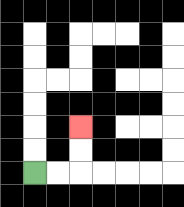{'start': '[1, 7]', 'end': '[3, 5]', 'path_directions': 'R,R,U,U', 'path_coordinates': '[[1, 7], [2, 7], [3, 7], [3, 6], [3, 5]]'}